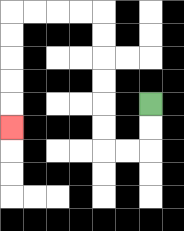{'start': '[6, 4]', 'end': '[0, 5]', 'path_directions': 'D,D,L,L,U,U,U,U,U,U,L,L,L,L,D,D,D,D,D', 'path_coordinates': '[[6, 4], [6, 5], [6, 6], [5, 6], [4, 6], [4, 5], [4, 4], [4, 3], [4, 2], [4, 1], [4, 0], [3, 0], [2, 0], [1, 0], [0, 0], [0, 1], [0, 2], [0, 3], [0, 4], [0, 5]]'}